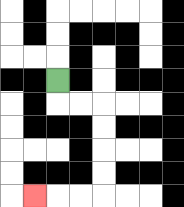{'start': '[2, 3]', 'end': '[1, 8]', 'path_directions': 'D,R,R,D,D,D,D,L,L,L', 'path_coordinates': '[[2, 3], [2, 4], [3, 4], [4, 4], [4, 5], [4, 6], [4, 7], [4, 8], [3, 8], [2, 8], [1, 8]]'}